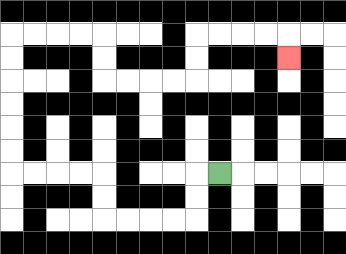{'start': '[9, 7]', 'end': '[12, 2]', 'path_directions': 'L,D,D,L,L,L,L,U,U,L,L,L,L,U,U,U,U,U,U,R,R,R,R,D,D,R,R,R,R,U,U,R,R,R,R,D', 'path_coordinates': '[[9, 7], [8, 7], [8, 8], [8, 9], [7, 9], [6, 9], [5, 9], [4, 9], [4, 8], [4, 7], [3, 7], [2, 7], [1, 7], [0, 7], [0, 6], [0, 5], [0, 4], [0, 3], [0, 2], [0, 1], [1, 1], [2, 1], [3, 1], [4, 1], [4, 2], [4, 3], [5, 3], [6, 3], [7, 3], [8, 3], [8, 2], [8, 1], [9, 1], [10, 1], [11, 1], [12, 1], [12, 2]]'}